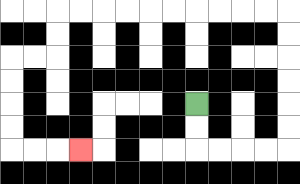{'start': '[8, 4]', 'end': '[3, 6]', 'path_directions': 'D,D,R,R,R,R,U,U,U,U,U,U,L,L,L,L,L,L,L,L,L,L,D,D,L,L,D,D,D,D,R,R,R', 'path_coordinates': '[[8, 4], [8, 5], [8, 6], [9, 6], [10, 6], [11, 6], [12, 6], [12, 5], [12, 4], [12, 3], [12, 2], [12, 1], [12, 0], [11, 0], [10, 0], [9, 0], [8, 0], [7, 0], [6, 0], [5, 0], [4, 0], [3, 0], [2, 0], [2, 1], [2, 2], [1, 2], [0, 2], [0, 3], [0, 4], [0, 5], [0, 6], [1, 6], [2, 6], [3, 6]]'}